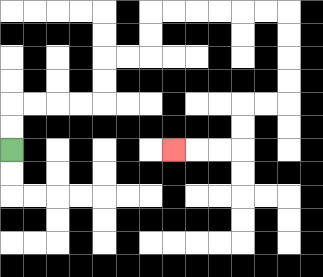{'start': '[0, 6]', 'end': '[7, 6]', 'path_directions': 'U,U,R,R,R,R,U,U,R,R,U,U,R,R,R,R,R,R,D,D,D,D,L,L,D,D,L,L,L', 'path_coordinates': '[[0, 6], [0, 5], [0, 4], [1, 4], [2, 4], [3, 4], [4, 4], [4, 3], [4, 2], [5, 2], [6, 2], [6, 1], [6, 0], [7, 0], [8, 0], [9, 0], [10, 0], [11, 0], [12, 0], [12, 1], [12, 2], [12, 3], [12, 4], [11, 4], [10, 4], [10, 5], [10, 6], [9, 6], [8, 6], [7, 6]]'}